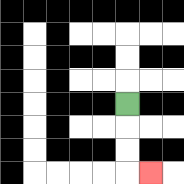{'start': '[5, 4]', 'end': '[6, 7]', 'path_directions': 'D,D,D,R', 'path_coordinates': '[[5, 4], [5, 5], [5, 6], [5, 7], [6, 7]]'}